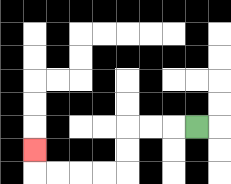{'start': '[8, 5]', 'end': '[1, 6]', 'path_directions': 'L,L,L,D,D,L,L,L,L,U', 'path_coordinates': '[[8, 5], [7, 5], [6, 5], [5, 5], [5, 6], [5, 7], [4, 7], [3, 7], [2, 7], [1, 7], [1, 6]]'}